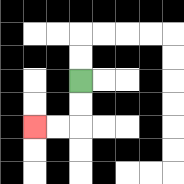{'start': '[3, 3]', 'end': '[1, 5]', 'path_directions': 'D,D,L,L', 'path_coordinates': '[[3, 3], [3, 4], [3, 5], [2, 5], [1, 5]]'}